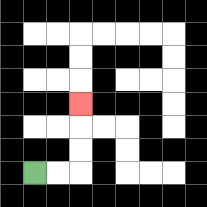{'start': '[1, 7]', 'end': '[3, 4]', 'path_directions': 'R,R,U,U,U', 'path_coordinates': '[[1, 7], [2, 7], [3, 7], [3, 6], [3, 5], [3, 4]]'}